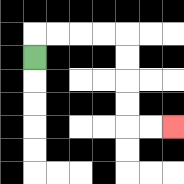{'start': '[1, 2]', 'end': '[7, 5]', 'path_directions': 'U,R,R,R,R,D,D,D,D,R,R', 'path_coordinates': '[[1, 2], [1, 1], [2, 1], [3, 1], [4, 1], [5, 1], [5, 2], [5, 3], [5, 4], [5, 5], [6, 5], [7, 5]]'}